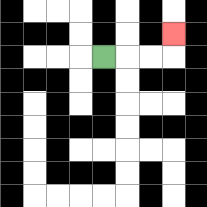{'start': '[4, 2]', 'end': '[7, 1]', 'path_directions': 'R,R,R,U', 'path_coordinates': '[[4, 2], [5, 2], [6, 2], [7, 2], [7, 1]]'}